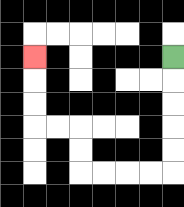{'start': '[7, 2]', 'end': '[1, 2]', 'path_directions': 'D,D,D,D,D,L,L,L,L,U,U,L,L,U,U,U', 'path_coordinates': '[[7, 2], [7, 3], [7, 4], [7, 5], [7, 6], [7, 7], [6, 7], [5, 7], [4, 7], [3, 7], [3, 6], [3, 5], [2, 5], [1, 5], [1, 4], [1, 3], [1, 2]]'}